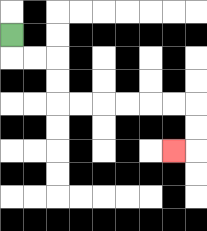{'start': '[0, 1]', 'end': '[7, 6]', 'path_directions': 'D,R,R,D,D,R,R,R,R,R,R,D,D,L', 'path_coordinates': '[[0, 1], [0, 2], [1, 2], [2, 2], [2, 3], [2, 4], [3, 4], [4, 4], [5, 4], [6, 4], [7, 4], [8, 4], [8, 5], [8, 6], [7, 6]]'}